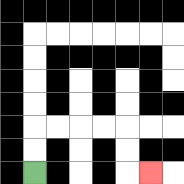{'start': '[1, 7]', 'end': '[6, 7]', 'path_directions': 'U,U,R,R,R,R,D,D,R', 'path_coordinates': '[[1, 7], [1, 6], [1, 5], [2, 5], [3, 5], [4, 5], [5, 5], [5, 6], [5, 7], [6, 7]]'}